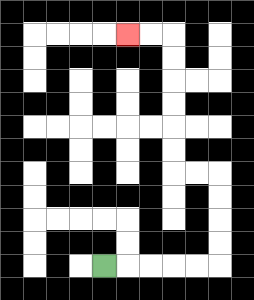{'start': '[4, 11]', 'end': '[5, 1]', 'path_directions': 'R,R,R,R,R,U,U,U,U,L,L,U,U,U,U,U,U,L,L', 'path_coordinates': '[[4, 11], [5, 11], [6, 11], [7, 11], [8, 11], [9, 11], [9, 10], [9, 9], [9, 8], [9, 7], [8, 7], [7, 7], [7, 6], [7, 5], [7, 4], [7, 3], [7, 2], [7, 1], [6, 1], [5, 1]]'}